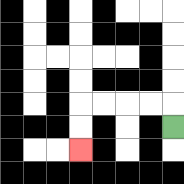{'start': '[7, 5]', 'end': '[3, 6]', 'path_directions': 'U,L,L,L,L,D,D', 'path_coordinates': '[[7, 5], [7, 4], [6, 4], [5, 4], [4, 4], [3, 4], [3, 5], [3, 6]]'}